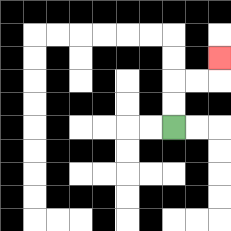{'start': '[7, 5]', 'end': '[9, 2]', 'path_directions': 'U,U,R,R,U', 'path_coordinates': '[[7, 5], [7, 4], [7, 3], [8, 3], [9, 3], [9, 2]]'}